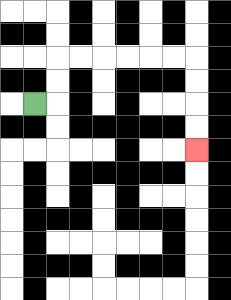{'start': '[1, 4]', 'end': '[8, 6]', 'path_directions': 'R,U,U,R,R,R,R,R,R,D,D,D,D', 'path_coordinates': '[[1, 4], [2, 4], [2, 3], [2, 2], [3, 2], [4, 2], [5, 2], [6, 2], [7, 2], [8, 2], [8, 3], [8, 4], [8, 5], [8, 6]]'}